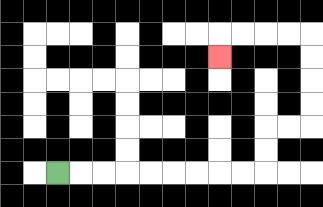{'start': '[2, 7]', 'end': '[9, 2]', 'path_directions': 'R,R,R,R,R,R,R,R,R,U,U,R,R,U,U,U,U,L,L,L,L,D', 'path_coordinates': '[[2, 7], [3, 7], [4, 7], [5, 7], [6, 7], [7, 7], [8, 7], [9, 7], [10, 7], [11, 7], [11, 6], [11, 5], [12, 5], [13, 5], [13, 4], [13, 3], [13, 2], [13, 1], [12, 1], [11, 1], [10, 1], [9, 1], [9, 2]]'}